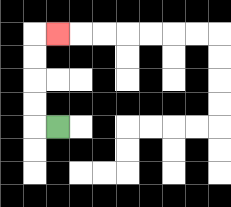{'start': '[2, 5]', 'end': '[2, 1]', 'path_directions': 'L,U,U,U,U,R', 'path_coordinates': '[[2, 5], [1, 5], [1, 4], [1, 3], [1, 2], [1, 1], [2, 1]]'}